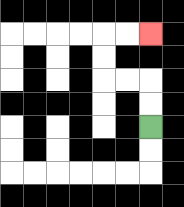{'start': '[6, 5]', 'end': '[6, 1]', 'path_directions': 'U,U,L,L,U,U,R,R', 'path_coordinates': '[[6, 5], [6, 4], [6, 3], [5, 3], [4, 3], [4, 2], [4, 1], [5, 1], [6, 1]]'}